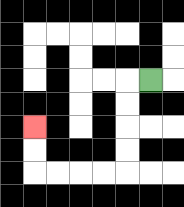{'start': '[6, 3]', 'end': '[1, 5]', 'path_directions': 'L,D,D,D,D,L,L,L,L,U,U', 'path_coordinates': '[[6, 3], [5, 3], [5, 4], [5, 5], [5, 6], [5, 7], [4, 7], [3, 7], [2, 7], [1, 7], [1, 6], [1, 5]]'}